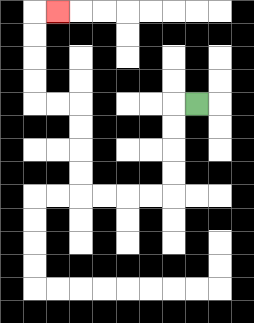{'start': '[8, 4]', 'end': '[2, 0]', 'path_directions': 'L,D,D,D,D,L,L,L,L,U,U,U,U,L,L,U,U,U,U,R', 'path_coordinates': '[[8, 4], [7, 4], [7, 5], [7, 6], [7, 7], [7, 8], [6, 8], [5, 8], [4, 8], [3, 8], [3, 7], [3, 6], [3, 5], [3, 4], [2, 4], [1, 4], [1, 3], [1, 2], [1, 1], [1, 0], [2, 0]]'}